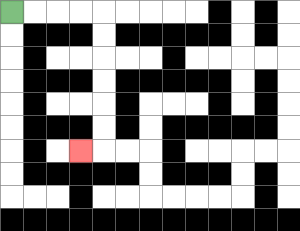{'start': '[0, 0]', 'end': '[3, 6]', 'path_directions': 'R,R,R,R,D,D,D,D,D,D,L', 'path_coordinates': '[[0, 0], [1, 0], [2, 0], [3, 0], [4, 0], [4, 1], [4, 2], [4, 3], [4, 4], [4, 5], [4, 6], [3, 6]]'}